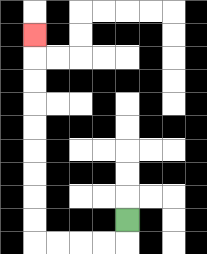{'start': '[5, 9]', 'end': '[1, 1]', 'path_directions': 'D,L,L,L,L,U,U,U,U,U,U,U,U,U', 'path_coordinates': '[[5, 9], [5, 10], [4, 10], [3, 10], [2, 10], [1, 10], [1, 9], [1, 8], [1, 7], [1, 6], [1, 5], [1, 4], [1, 3], [1, 2], [1, 1]]'}